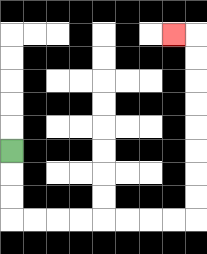{'start': '[0, 6]', 'end': '[7, 1]', 'path_directions': 'D,D,D,R,R,R,R,R,R,R,R,U,U,U,U,U,U,U,U,L', 'path_coordinates': '[[0, 6], [0, 7], [0, 8], [0, 9], [1, 9], [2, 9], [3, 9], [4, 9], [5, 9], [6, 9], [7, 9], [8, 9], [8, 8], [8, 7], [8, 6], [8, 5], [8, 4], [8, 3], [8, 2], [8, 1], [7, 1]]'}